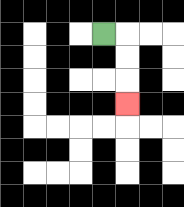{'start': '[4, 1]', 'end': '[5, 4]', 'path_directions': 'R,D,D,D', 'path_coordinates': '[[4, 1], [5, 1], [5, 2], [5, 3], [5, 4]]'}